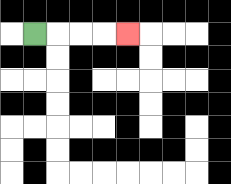{'start': '[1, 1]', 'end': '[5, 1]', 'path_directions': 'R,R,R,R', 'path_coordinates': '[[1, 1], [2, 1], [3, 1], [4, 1], [5, 1]]'}